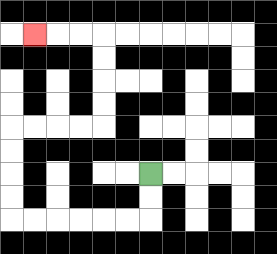{'start': '[6, 7]', 'end': '[1, 1]', 'path_directions': 'D,D,L,L,L,L,L,L,U,U,U,U,R,R,R,R,U,U,U,U,L,L,L', 'path_coordinates': '[[6, 7], [6, 8], [6, 9], [5, 9], [4, 9], [3, 9], [2, 9], [1, 9], [0, 9], [0, 8], [0, 7], [0, 6], [0, 5], [1, 5], [2, 5], [3, 5], [4, 5], [4, 4], [4, 3], [4, 2], [4, 1], [3, 1], [2, 1], [1, 1]]'}